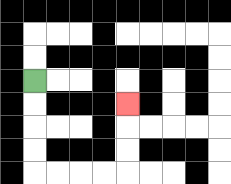{'start': '[1, 3]', 'end': '[5, 4]', 'path_directions': 'D,D,D,D,R,R,R,R,U,U,U', 'path_coordinates': '[[1, 3], [1, 4], [1, 5], [1, 6], [1, 7], [2, 7], [3, 7], [4, 7], [5, 7], [5, 6], [5, 5], [5, 4]]'}